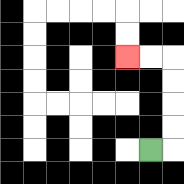{'start': '[6, 6]', 'end': '[5, 2]', 'path_directions': 'R,U,U,U,U,L,L', 'path_coordinates': '[[6, 6], [7, 6], [7, 5], [7, 4], [7, 3], [7, 2], [6, 2], [5, 2]]'}